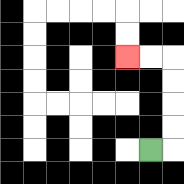{'start': '[6, 6]', 'end': '[5, 2]', 'path_directions': 'R,U,U,U,U,L,L', 'path_coordinates': '[[6, 6], [7, 6], [7, 5], [7, 4], [7, 3], [7, 2], [6, 2], [5, 2]]'}